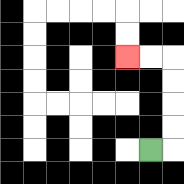{'start': '[6, 6]', 'end': '[5, 2]', 'path_directions': 'R,U,U,U,U,L,L', 'path_coordinates': '[[6, 6], [7, 6], [7, 5], [7, 4], [7, 3], [7, 2], [6, 2], [5, 2]]'}